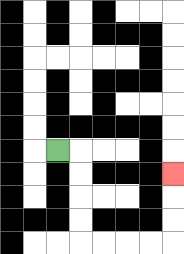{'start': '[2, 6]', 'end': '[7, 7]', 'path_directions': 'R,D,D,D,D,R,R,R,R,U,U,U', 'path_coordinates': '[[2, 6], [3, 6], [3, 7], [3, 8], [3, 9], [3, 10], [4, 10], [5, 10], [6, 10], [7, 10], [7, 9], [7, 8], [7, 7]]'}